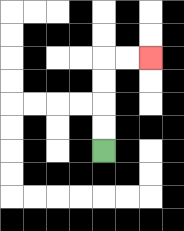{'start': '[4, 6]', 'end': '[6, 2]', 'path_directions': 'U,U,U,U,R,R', 'path_coordinates': '[[4, 6], [4, 5], [4, 4], [4, 3], [4, 2], [5, 2], [6, 2]]'}